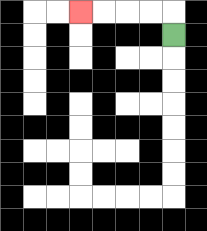{'start': '[7, 1]', 'end': '[3, 0]', 'path_directions': 'U,L,L,L,L', 'path_coordinates': '[[7, 1], [7, 0], [6, 0], [5, 0], [4, 0], [3, 0]]'}